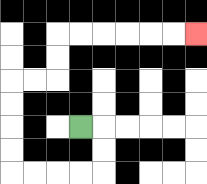{'start': '[3, 5]', 'end': '[8, 1]', 'path_directions': 'R,D,D,L,L,L,L,U,U,U,U,R,R,U,U,R,R,R,R,R,R', 'path_coordinates': '[[3, 5], [4, 5], [4, 6], [4, 7], [3, 7], [2, 7], [1, 7], [0, 7], [0, 6], [0, 5], [0, 4], [0, 3], [1, 3], [2, 3], [2, 2], [2, 1], [3, 1], [4, 1], [5, 1], [6, 1], [7, 1], [8, 1]]'}